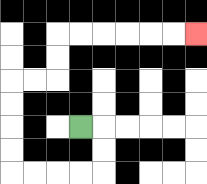{'start': '[3, 5]', 'end': '[8, 1]', 'path_directions': 'R,D,D,L,L,L,L,U,U,U,U,R,R,U,U,R,R,R,R,R,R', 'path_coordinates': '[[3, 5], [4, 5], [4, 6], [4, 7], [3, 7], [2, 7], [1, 7], [0, 7], [0, 6], [0, 5], [0, 4], [0, 3], [1, 3], [2, 3], [2, 2], [2, 1], [3, 1], [4, 1], [5, 1], [6, 1], [7, 1], [8, 1]]'}